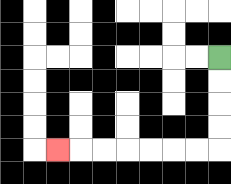{'start': '[9, 2]', 'end': '[2, 6]', 'path_directions': 'D,D,D,D,L,L,L,L,L,L,L', 'path_coordinates': '[[9, 2], [9, 3], [9, 4], [9, 5], [9, 6], [8, 6], [7, 6], [6, 6], [5, 6], [4, 6], [3, 6], [2, 6]]'}